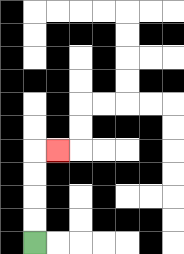{'start': '[1, 10]', 'end': '[2, 6]', 'path_directions': 'U,U,U,U,R', 'path_coordinates': '[[1, 10], [1, 9], [1, 8], [1, 7], [1, 6], [2, 6]]'}